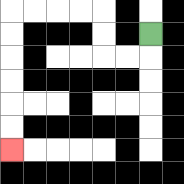{'start': '[6, 1]', 'end': '[0, 6]', 'path_directions': 'D,L,L,U,U,L,L,L,L,D,D,D,D,D,D', 'path_coordinates': '[[6, 1], [6, 2], [5, 2], [4, 2], [4, 1], [4, 0], [3, 0], [2, 0], [1, 0], [0, 0], [0, 1], [0, 2], [0, 3], [0, 4], [0, 5], [0, 6]]'}